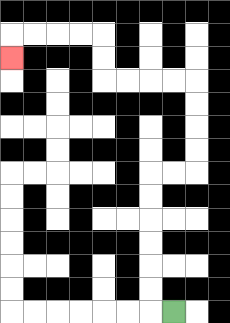{'start': '[7, 13]', 'end': '[0, 2]', 'path_directions': 'L,U,U,U,U,U,U,R,R,U,U,U,U,L,L,L,L,U,U,L,L,L,L,D', 'path_coordinates': '[[7, 13], [6, 13], [6, 12], [6, 11], [6, 10], [6, 9], [6, 8], [6, 7], [7, 7], [8, 7], [8, 6], [8, 5], [8, 4], [8, 3], [7, 3], [6, 3], [5, 3], [4, 3], [4, 2], [4, 1], [3, 1], [2, 1], [1, 1], [0, 1], [0, 2]]'}